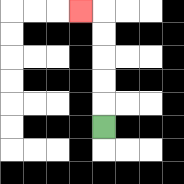{'start': '[4, 5]', 'end': '[3, 0]', 'path_directions': 'U,U,U,U,U,L', 'path_coordinates': '[[4, 5], [4, 4], [4, 3], [4, 2], [4, 1], [4, 0], [3, 0]]'}